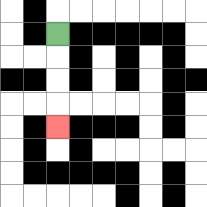{'start': '[2, 1]', 'end': '[2, 5]', 'path_directions': 'D,D,D,D', 'path_coordinates': '[[2, 1], [2, 2], [2, 3], [2, 4], [2, 5]]'}